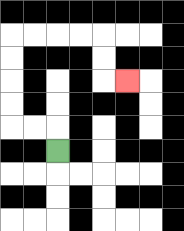{'start': '[2, 6]', 'end': '[5, 3]', 'path_directions': 'U,L,L,U,U,U,U,R,R,R,R,D,D,R', 'path_coordinates': '[[2, 6], [2, 5], [1, 5], [0, 5], [0, 4], [0, 3], [0, 2], [0, 1], [1, 1], [2, 1], [3, 1], [4, 1], [4, 2], [4, 3], [5, 3]]'}